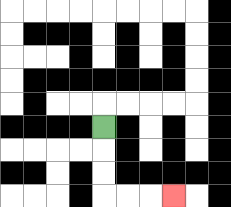{'start': '[4, 5]', 'end': '[7, 8]', 'path_directions': 'D,D,D,R,R,R', 'path_coordinates': '[[4, 5], [4, 6], [4, 7], [4, 8], [5, 8], [6, 8], [7, 8]]'}